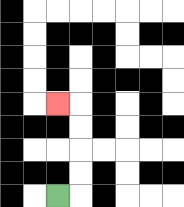{'start': '[2, 8]', 'end': '[2, 4]', 'path_directions': 'R,U,U,U,U,L', 'path_coordinates': '[[2, 8], [3, 8], [3, 7], [3, 6], [3, 5], [3, 4], [2, 4]]'}